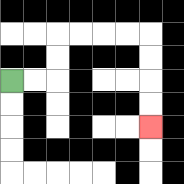{'start': '[0, 3]', 'end': '[6, 5]', 'path_directions': 'R,R,U,U,R,R,R,R,D,D,D,D', 'path_coordinates': '[[0, 3], [1, 3], [2, 3], [2, 2], [2, 1], [3, 1], [4, 1], [5, 1], [6, 1], [6, 2], [6, 3], [6, 4], [6, 5]]'}